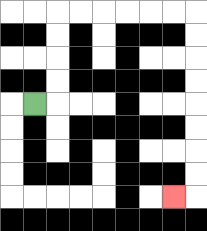{'start': '[1, 4]', 'end': '[7, 8]', 'path_directions': 'R,U,U,U,U,R,R,R,R,R,R,D,D,D,D,D,D,D,D,L', 'path_coordinates': '[[1, 4], [2, 4], [2, 3], [2, 2], [2, 1], [2, 0], [3, 0], [4, 0], [5, 0], [6, 0], [7, 0], [8, 0], [8, 1], [8, 2], [8, 3], [8, 4], [8, 5], [8, 6], [8, 7], [8, 8], [7, 8]]'}